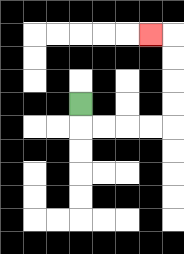{'start': '[3, 4]', 'end': '[6, 1]', 'path_directions': 'D,R,R,R,R,U,U,U,U,L', 'path_coordinates': '[[3, 4], [3, 5], [4, 5], [5, 5], [6, 5], [7, 5], [7, 4], [7, 3], [7, 2], [7, 1], [6, 1]]'}